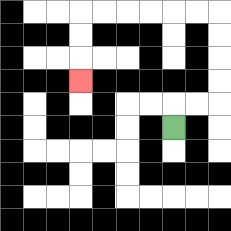{'start': '[7, 5]', 'end': '[3, 3]', 'path_directions': 'U,R,R,U,U,U,U,L,L,L,L,L,L,D,D,D', 'path_coordinates': '[[7, 5], [7, 4], [8, 4], [9, 4], [9, 3], [9, 2], [9, 1], [9, 0], [8, 0], [7, 0], [6, 0], [5, 0], [4, 0], [3, 0], [3, 1], [3, 2], [3, 3]]'}